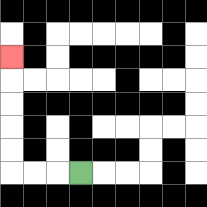{'start': '[3, 7]', 'end': '[0, 2]', 'path_directions': 'L,L,L,U,U,U,U,U', 'path_coordinates': '[[3, 7], [2, 7], [1, 7], [0, 7], [0, 6], [0, 5], [0, 4], [0, 3], [0, 2]]'}